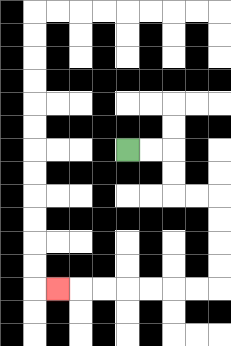{'start': '[5, 6]', 'end': '[2, 12]', 'path_directions': 'R,R,D,D,R,R,D,D,D,D,L,L,L,L,L,L,L', 'path_coordinates': '[[5, 6], [6, 6], [7, 6], [7, 7], [7, 8], [8, 8], [9, 8], [9, 9], [9, 10], [9, 11], [9, 12], [8, 12], [7, 12], [6, 12], [5, 12], [4, 12], [3, 12], [2, 12]]'}